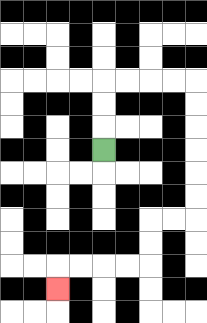{'start': '[4, 6]', 'end': '[2, 12]', 'path_directions': 'U,U,U,R,R,R,R,D,D,D,D,D,D,L,L,D,D,L,L,L,L,D', 'path_coordinates': '[[4, 6], [4, 5], [4, 4], [4, 3], [5, 3], [6, 3], [7, 3], [8, 3], [8, 4], [8, 5], [8, 6], [8, 7], [8, 8], [8, 9], [7, 9], [6, 9], [6, 10], [6, 11], [5, 11], [4, 11], [3, 11], [2, 11], [2, 12]]'}